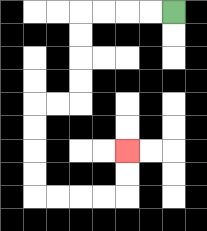{'start': '[7, 0]', 'end': '[5, 6]', 'path_directions': 'L,L,L,L,D,D,D,D,L,L,D,D,D,D,R,R,R,R,U,U', 'path_coordinates': '[[7, 0], [6, 0], [5, 0], [4, 0], [3, 0], [3, 1], [3, 2], [3, 3], [3, 4], [2, 4], [1, 4], [1, 5], [1, 6], [1, 7], [1, 8], [2, 8], [3, 8], [4, 8], [5, 8], [5, 7], [5, 6]]'}